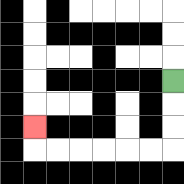{'start': '[7, 3]', 'end': '[1, 5]', 'path_directions': 'D,D,D,L,L,L,L,L,L,U', 'path_coordinates': '[[7, 3], [7, 4], [7, 5], [7, 6], [6, 6], [5, 6], [4, 6], [3, 6], [2, 6], [1, 6], [1, 5]]'}